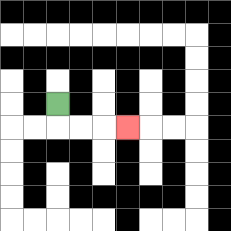{'start': '[2, 4]', 'end': '[5, 5]', 'path_directions': 'D,R,R,R', 'path_coordinates': '[[2, 4], [2, 5], [3, 5], [4, 5], [5, 5]]'}